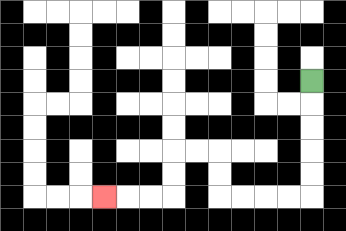{'start': '[13, 3]', 'end': '[4, 8]', 'path_directions': 'D,D,D,D,D,L,L,L,L,U,U,L,L,D,D,L,L,L', 'path_coordinates': '[[13, 3], [13, 4], [13, 5], [13, 6], [13, 7], [13, 8], [12, 8], [11, 8], [10, 8], [9, 8], [9, 7], [9, 6], [8, 6], [7, 6], [7, 7], [7, 8], [6, 8], [5, 8], [4, 8]]'}